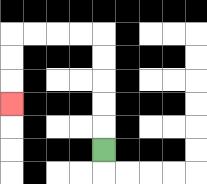{'start': '[4, 6]', 'end': '[0, 4]', 'path_directions': 'U,U,U,U,U,L,L,L,L,D,D,D', 'path_coordinates': '[[4, 6], [4, 5], [4, 4], [4, 3], [4, 2], [4, 1], [3, 1], [2, 1], [1, 1], [0, 1], [0, 2], [0, 3], [0, 4]]'}